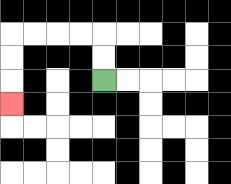{'start': '[4, 3]', 'end': '[0, 4]', 'path_directions': 'U,U,L,L,L,L,D,D,D', 'path_coordinates': '[[4, 3], [4, 2], [4, 1], [3, 1], [2, 1], [1, 1], [0, 1], [0, 2], [0, 3], [0, 4]]'}